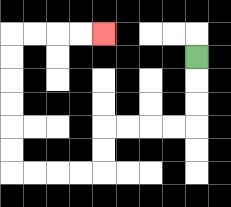{'start': '[8, 2]', 'end': '[4, 1]', 'path_directions': 'D,D,D,L,L,L,L,D,D,L,L,L,L,U,U,U,U,U,U,R,R,R,R', 'path_coordinates': '[[8, 2], [8, 3], [8, 4], [8, 5], [7, 5], [6, 5], [5, 5], [4, 5], [4, 6], [4, 7], [3, 7], [2, 7], [1, 7], [0, 7], [0, 6], [0, 5], [0, 4], [0, 3], [0, 2], [0, 1], [1, 1], [2, 1], [3, 1], [4, 1]]'}